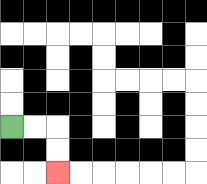{'start': '[0, 5]', 'end': '[2, 7]', 'path_directions': 'R,R,D,D', 'path_coordinates': '[[0, 5], [1, 5], [2, 5], [2, 6], [2, 7]]'}